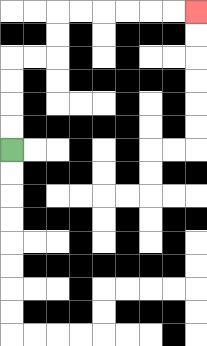{'start': '[0, 6]', 'end': '[8, 0]', 'path_directions': 'U,U,U,U,R,R,U,U,R,R,R,R,R,R', 'path_coordinates': '[[0, 6], [0, 5], [0, 4], [0, 3], [0, 2], [1, 2], [2, 2], [2, 1], [2, 0], [3, 0], [4, 0], [5, 0], [6, 0], [7, 0], [8, 0]]'}